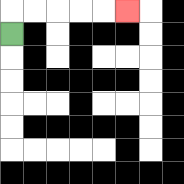{'start': '[0, 1]', 'end': '[5, 0]', 'path_directions': 'U,R,R,R,R,R', 'path_coordinates': '[[0, 1], [0, 0], [1, 0], [2, 0], [3, 0], [4, 0], [5, 0]]'}